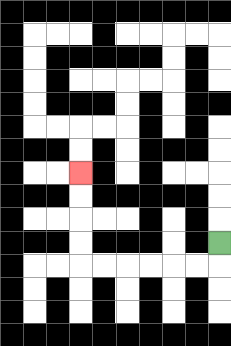{'start': '[9, 10]', 'end': '[3, 7]', 'path_directions': 'D,L,L,L,L,L,L,U,U,U,U', 'path_coordinates': '[[9, 10], [9, 11], [8, 11], [7, 11], [6, 11], [5, 11], [4, 11], [3, 11], [3, 10], [3, 9], [3, 8], [3, 7]]'}